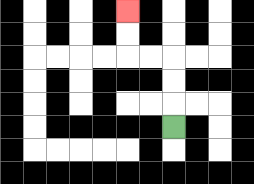{'start': '[7, 5]', 'end': '[5, 0]', 'path_directions': 'U,U,U,L,L,U,U', 'path_coordinates': '[[7, 5], [7, 4], [7, 3], [7, 2], [6, 2], [5, 2], [5, 1], [5, 0]]'}